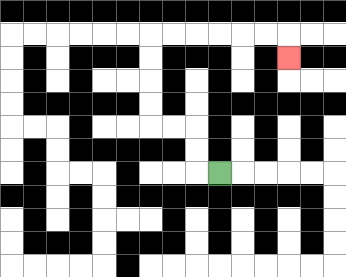{'start': '[9, 7]', 'end': '[12, 2]', 'path_directions': 'L,U,U,L,L,U,U,U,U,R,R,R,R,R,R,D', 'path_coordinates': '[[9, 7], [8, 7], [8, 6], [8, 5], [7, 5], [6, 5], [6, 4], [6, 3], [6, 2], [6, 1], [7, 1], [8, 1], [9, 1], [10, 1], [11, 1], [12, 1], [12, 2]]'}